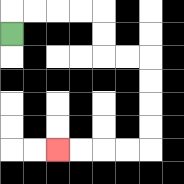{'start': '[0, 1]', 'end': '[2, 6]', 'path_directions': 'U,R,R,R,R,D,D,R,R,D,D,D,D,L,L,L,L', 'path_coordinates': '[[0, 1], [0, 0], [1, 0], [2, 0], [3, 0], [4, 0], [4, 1], [4, 2], [5, 2], [6, 2], [6, 3], [6, 4], [6, 5], [6, 6], [5, 6], [4, 6], [3, 6], [2, 6]]'}